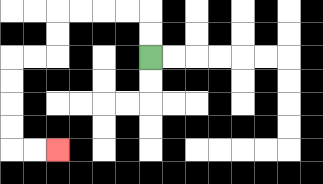{'start': '[6, 2]', 'end': '[2, 6]', 'path_directions': 'U,U,L,L,L,L,D,D,L,L,D,D,D,D,R,R', 'path_coordinates': '[[6, 2], [6, 1], [6, 0], [5, 0], [4, 0], [3, 0], [2, 0], [2, 1], [2, 2], [1, 2], [0, 2], [0, 3], [0, 4], [0, 5], [0, 6], [1, 6], [2, 6]]'}